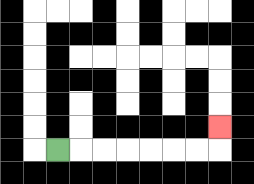{'start': '[2, 6]', 'end': '[9, 5]', 'path_directions': 'R,R,R,R,R,R,R,U', 'path_coordinates': '[[2, 6], [3, 6], [4, 6], [5, 6], [6, 6], [7, 6], [8, 6], [9, 6], [9, 5]]'}